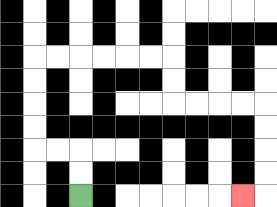{'start': '[3, 8]', 'end': '[10, 8]', 'path_directions': 'U,U,L,L,U,U,U,U,R,R,R,R,R,R,D,D,R,R,R,R,D,D,D,D,L', 'path_coordinates': '[[3, 8], [3, 7], [3, 6], [2, 6], [1, 6], [1, 5], [1, 4], [1, 3], [1, 2], [2, 2], [3, 2], [4, 2], [5, 2], [6, 2], [7, 2], [7, 3], [7, 4], [8, 4], [9, 4], [10, 4], [11, 4], [11, 5], [11, 6], [11, 7], [11, 8], [10, 8]]'}